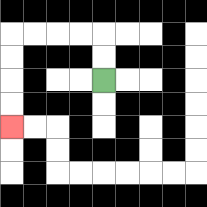{'start': '[4, 3]', 'end': '[0, 5]', 'path_directions': 'U,U,L,L,L,L,D,D,D,D', 'path_coordinates': '[[4, 3], [4, 2], [4, 1], [3, 1], [2, 1], [1, 1], [0, 1], [0, 2], [0, 3], [0, 4], [0, 5]]'}